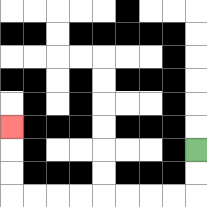{'start': '[8, 6]', 'end': '[0, 5]', 'path_directions': 'D,D,L,L,L,L,L,L,L,L,U,U,U', 'path_coordinates': '[[8, 6], [8, 7], [8, 8], [7, 8], [6, 8], [5, 8], [4, 8], [3, 8], [2, 8], [1, 8], [0, 8], [0, 7], [0, 6], [0, 5]]'}